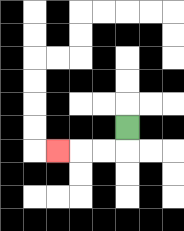{'start': '[5, 5]', 'end': '[2, 6]', 'path_directions': 'D,L,L,L', 'path_coordinates': '[[5, 5], [5, 6], [4, 6], [3, 6], [2, 6]]'}